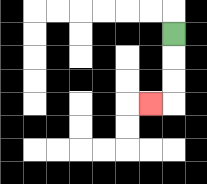{'start': '[7, 1]', 'end': '[6, 4]', 'path_directions': 'D,D,D,L', 'path_coordinates': '[[7, 1], [7, 2], [7, 3], [7, 4], [6, 4]]'}